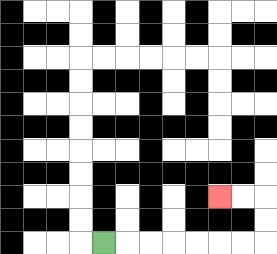{'start': '[4, 10]', 'end': '[9, 8]', 'path_directions': 'R,R,R,R,R,R,R,U,U,L,L', 'path_coordinates': '[[4, 10], [5, 10], [6, 10], [7, 10], [8, 10], [9, 10], [10, 10], [11, 10], [11, 9], [11, 8], [10, 8], [9, 8]]'}